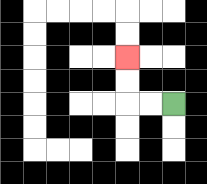{'start': '[7, 4]', 'end': '[5, 2]', 'path_directions': 'L,L,U,U', 'path_coordinates': '[[7, 4], [6, 4], [5, 4], [5, 3], [5, 2]]'}